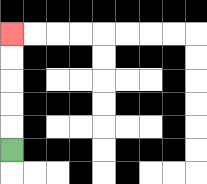{'start': '[0, 6]', 'end': '[0, 1]', 'path_directions': 'U,U,U,U,U', 'path_coordinates': '[[0, 6], [0, 5], [0, 4], [0, 3], [0, 2], [0, 1]]'}